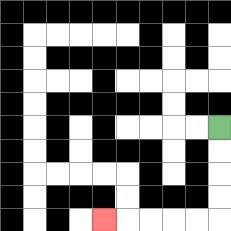{'start': '[9, 5]', 'end': '[4, 9]', 'path_directions': 'D,D,D,D,L,L,L,L,L', 'path_coordinates': '[[9, 5], [9, 6], [9, 7], [9, 8], [9, 9], [8, 9], [7, 9], [6, 9], [5, 9], [4, 9]]'}